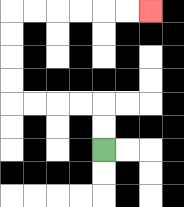{'start': '[4, 6]', 'end': '[6, 0]', 'path_directions': 'U,U,L,L,L,L,U,U,U,U,R,R,R,R,R,R', 'path_coordinates': '[[4, 6], [4, 5], [4, 4], [3, 4], [2, 4], [1, 4], [0, 4], [0, 3], [0, 2], [0, 1], [0, 0], [1, 0], [2, 0], [3, 0], [4, 0], [5, 0], [6, 0]]'}